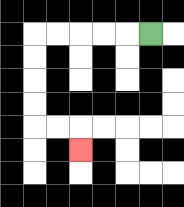{'start': '[6, 1]', 'end': '[3, 6]', 'path_directions': 'L,L,L,L,L,D,D,D,D,R,R,D', 'path_coordinates': '[[6, 1], [5, 1], [4, 1], [3, 1], [2, 1], [1, 1], [1, 2], [1, 3], [1, 4], [1, 5], [2, 5], [3, 5], [3, 6]]'}